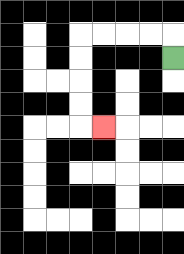{'start': '[7, 2]', 'end': '[4, 5]', 'path_directions': 'U,L,L,L,L,D,D,D,D,R', 'path_coordinates': '[[7, 2], [7, 1], [6, 1], [5, 1], [4, 1], [3, 1], [3, 2], [3, 3], [3, 4], [3, 5], [4, 5]]'}